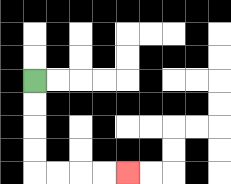{'start': '[1, 3]', 'end': '[5, 7]', 'path_directions': 'D,D,D,D,R,R,R,R', 'path_coordinates': '[[1, 3], [1, 4], [1, 5], [1, 6], [1, 7], [2, 7], [3, 7], [4, 7], [5, 7]]'}